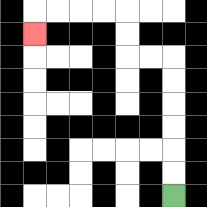{'start': '[7, 8]', 'end': '[1, 1]', 'path_directions': 'U,U,U,U,U,U,L,L,U,U,L,L,L,L,D', 'path_coordinates': '[[7, 8], [7, 7], [7, 6], [7, 5], [7, 4], [7, 3], [7, 2], [6, 2], [5, 2], [5, 1], [5, 0], [4, 0], [3, 0], [2, 0], [1, 0], [1, 1]]'}